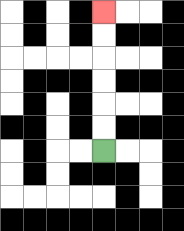{'start': '[4, 6]', 'end': '[4, 0]', 'path_directions': 'U,U,U,U,U,U', 'path_coordinates': '[[4, 6], [4, 5], [4, 4], [4, 3], [4, 2], [4, 1], [4, 0]]'}